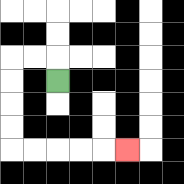{'start': '[2, 3]', 'end': '[5, 6]', 'path_directions': 'U,L,L,D,D,D,D,R,R,R,R,R', 'path_coordinates': '[[2, 3], [2, 2], [1, 2], [0, 2], [0, 3], [0, 4], [0, 5], [0, 6], [1, 6], [2, 6], [3, 6], [4, 6], [5, 6]]'}